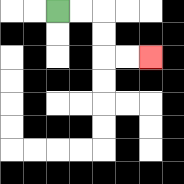{'start': '[2, 0]', 'end': '[6, 2]', 'path_directions': 'R,R,D,D,R,R', 'path_coordinates': '[[2, 0], [3, 0], [4, 0], [4, 1], [4, 2], [5, 2], [6, 2]]'}